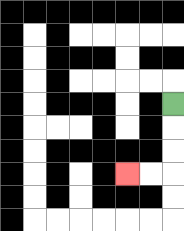{'start': '[7, 4]', 'end': '[5, 7]', 'path_directions': 'D,D,D,L,L', 'path_coordinates': '[[7, 4], [7, 5], [7, 6], [7, 7], [6, 7], [5, 7]]'}